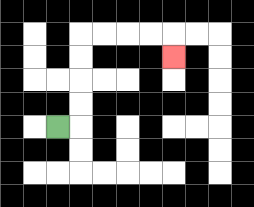{'start': '[2, 5]', 'end': '[7, 2]', 'path_directions': 'R,U,U,U,U,R,R,R,R,D', 'path_coordinates': '[[2, 5], [3, 5], [3, 4], [3, 3], [3, 2], [3, 1], [4, 1], [5, 1], [6, 1], [7, 1], [7, 2]]'}